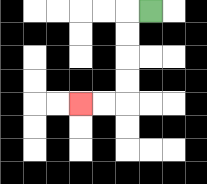{'start': '[6, 0]', 'end': '[3, 4]', 'path_directions': 'L,D,D,D,D,L,L', 'path_coordinates': '[[6, 0], [5, 0], [5, 1], [5, 2], [5, 3], [5, 4], [4, 4], [3, 4]]'}